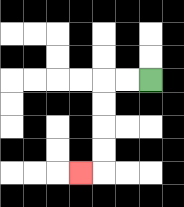{'start': '[6, 3]', 'end': '[3, 7]', 'path_directions': 'L,L,D,D,D,D,L', 'path_coordinates': '[[6, 3], [5, 3], [4, 3], [4, 4], [4, 5], [4, 6], [4, 7], [3, 7]]'}